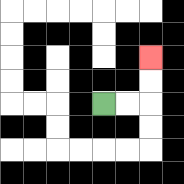{'start': '[4, 4]', 'end': '[6, 2]', 'path_directions': 'R,R,U,U', 'path_coordinates': '[[4, 4], [5, 4], [6, 4], [6, 3], [6, 2]]'}